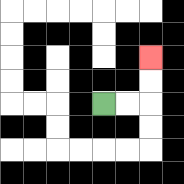{'start': '[4, 4]', 'end': '[6, 2]', 'path_directions': 'R,R,U,U', 'path_coordinates': '[[4, 4], [5, 4], [6, 4], [6, 3], [6, 2]]'}